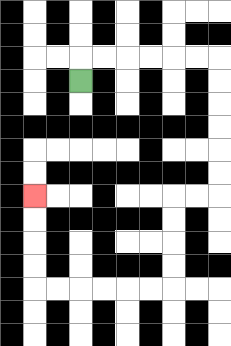{'start': '[3, 3]', 'end': '[1, 8]', 'path_directions': 'U,R,R,R,R,R,R,D,D,D,D,D,D,L,L,D,D,D,D,L,L,L,L,L,L,U,U,U,U', 'path_coordinates': '[[3, 3], [3, 2], [4, 2], [5, 2], [6, 2], [7, 2], [8, 2], [9, 2], [9, 3], [9, 4], [9, 5], [9, 6], [9, 7], [9, 8], [8, 8], [7, 8], [7, 9], [7, 10], [7, 11], [7, 12], [6, 12], [5, 12], [4, 12], [3, 12], [2, 12], [1, 12], [1, 11], [1, 10], [1, 9], [1, 8]]'}